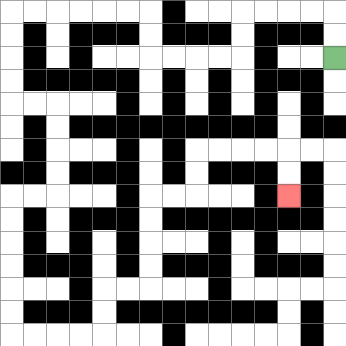{'start': '[14, 2]', 'end': '[12, 8]', 'path_directions': 'U,U,L,L,L,L,D,D,L,L,L,L,U,U,L,L,L,L,L,L,D,D,D,D,R,R,D,D,D,D,L,L,D,D,D,D,D,D,R,R,R,R,U,U,R,R,U,U,U,U,R,R,U,U,R,R,R,R,D,D', 'path_coordinates': '[[14, 2], [14, 1], [14, 0], [13, 0], [12, 0], [11, 0], [10, 0], [10, 1], [10, 2], [9, 2], [8, 2], [7, 2], [6, 2], [6, 1], [6, 0], [5, 0], [4, 0], [3, 0], [2, 0], [1, 0], [0, 0], [0, 1], [0, 2], [0, 3], [0, 4], [1, 4], [2, 4], [2, 5], [2, 6], [2, 7], [2, 8], [1, 8], [0, 8], [0, 9], [0, 10], [0, 11], [0, 12], [0, 13], [0, 14], [1, 14], [2, 14], [3, 14], [4, 14], [4, 13], [4, 12], [5, 12], [6, 12], [6, 11], [6, 10], [6, 9], [6, 8], [7, 8], [8, 8], [8, 7], [8, 6], [9, 6], [10, 6], [11, 6], [12, 6], [12, 7], [12, 8]]'}